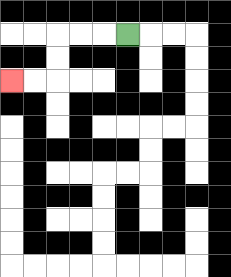{'start': '[5, 1]', 'end': '[0, 3]', 'path_directions': 'L,L,L,D,D,L,L', 'path_coordinates': '[[5, 1], [4, 1], [3, 1], [2, 1], [2, 2], [2, 3], [1, 3], [0, 3]]'}